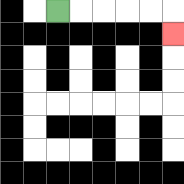{'start': '[2, 0]', 'end': '[7, 1]', 'path_directions': 'R,R,R,R,R,D', 'path_coordinates': '[[2, 0], [3, 0], [4, 0], [5, 0], [6, 0], [7, 0], [7, 1]]'}